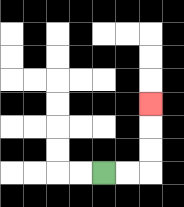{'start': '[4, 7]', 'end': '[6, 4]', 'path_directions': 'R,R,U,U,U', 'path_coordinates': '[[4, 7], [5, 7], [6, 7], [6, 6], [6, 5], [6, 4]]'}